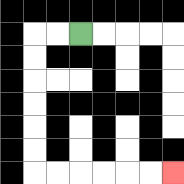{'start': '[3, 1]', 'end': '[7, 7]', 'path_directions': 'L,L,D,D,D,D,D,D,R,R,R,R,R,R', 'path_coordinates': '[[3, 1], [2, 1], [1, 1], [1, 2], [1, 3], [1, 4], [1, 5], [1, 6], [1, 7], [2, 7], [3, 7], [4, 7], [5, 7], [6, 7], [7, 7]]'}